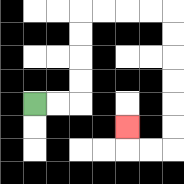{'start': '[1, 4]', 'end': '[5, 5]', 'path_directions': 'R,R,U,U,U,U,R,R,R,R,D,D,D,D,D,D,L,L,U', 'path_coordinates': '[[1, 4], [2, 4], [3, 4], [3, 3], [3, 2], [3, 1], [3, 0], [4, 0], [5, 0], [6, 0], [7, 0], [7, 1], [7, 2], [7, 3], [7, 4], [7, 5], [7, 6], [6, 6], [5, 6], [5, 5]]'}